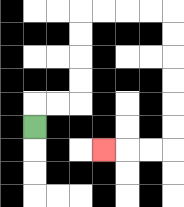{'start': '[1, 5]', 'end': '[4, 6]', 'path_directions': 'U,R,R,U,U,U,U,R,R,R,R,D,D,D,D,D,D,L,L,L', 'path_coordinates': '[[1, 5], [1, 4], [2, 4], [3, 4], [3, 3], [3, 2], [3, 1], [3, 0], [4, 0], [5, 0], [6, 0], [7, 0], [7, 1], [7, 2], [7, 3], [7, 4], [7, 5], [7, 6], [6, 6], [5, 6], [4, 6]]'}